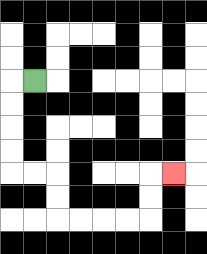{'start': '[1, 3]', 'end': '[7, 7]', 'path_directions': 'L,D,D,D,D,R,R,D,D,R,R,R,R,U,U,R', 'path_coordinates': '[[1, 3], [0, 3], [0, 4], [0, 5], [0, 6], [0, 7], [1, 7], [2, 7], [2, 8], [2, 9], [3, 9], [4, 9], [5, 9], [6, 9], [6, 8], [6, 7], [7, 7]]'}